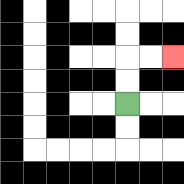{'start': '[5, 4]', 'end': '[7, 2]', 'path_directions': 'U,U,R,R', 'path_coordinates': '[[5, 4], [5, 3], [5, 2], [6, 2], [7, 2]]'}